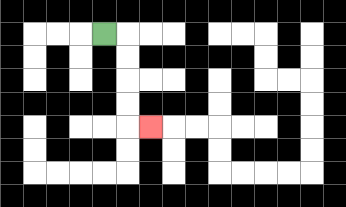{'start': '[4, 1]', 'end': '[6, 5]', 'path_directions': 'R,D,D,D,D,R', 'path_coordinates': '[[4, 1], [5, 1], [5, 2], [5, 3], [5, 4], [5, 5], [6, 5]]'}